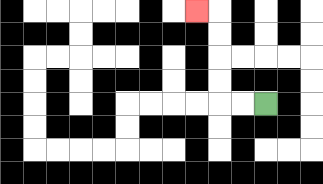{'start': '[11, 4]', 'end': '[8, 0]', 'path_directions': 'L,L,U,U,U,U,L', 'path_coordinates': '[[11, 4], [10, 4], [9, 4], [9, 3], [9, 2], [9, 1], [9, 0], [8, 0]]'}